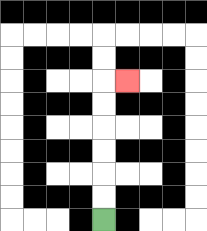{'start': '[4, 9]', 'end': '[5, 3]', 'path_directions': 'U,U,U,U,U,U,R', 'path_coordinates': '[[4, 9], [4, 8], [4, 7], [4, 6], [4, 5], [4, 4], [4, 3], [5, 3]]'}